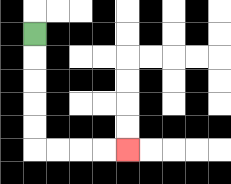{'start': '[1, 1]', 'end': '[5, 6]', 'path_directions': 'D,D,D,D,D,R,R,R,R', 'path_coordinates': '[[1, 1], [1, 2], [1, 3], [1, 4], [1, 5], [1, 6], [2, 6], [3, 6], [4, 6], [5, 6]]'}